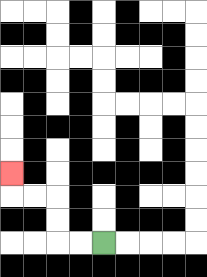{'start': '[4, 10]', 'end': '[0, 7]', 'path_directions': 'L,L,U,U,L,L,U', 'path_coordinates': '[[4, 10], [3, 10], [2, 10], [2, 9], [2, 8], [1, 8], [0, 8], [0, 7]]'}